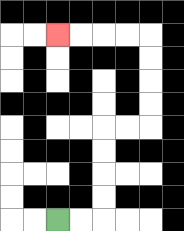{'start': '[2, 9]', 'end': '[2, 1]', 'path_directions': 'R,R,U,U,U,U,R,R,U,U,U,U,L,L,L,L', 'path_coordinates': '[[2, 9], [3, 9], [4, 9], [4, 8], [4, 7], [4, 6], [4, 5], [5, 5], [6, 5], [6, 4], [6, 3], [6, 2], [6, 1], [5, 1], [4, 1], [3, 1], [2, 1]]'}